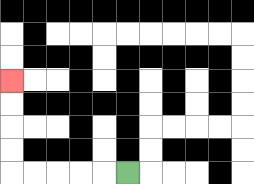{'start': '[5, 7]', 'end': '[0, 3]', 'path_directions': 'L,L,L,L,L,U,U,U,U', 'path_coordinates': '[[5, 7], [4, 7], [3, 7], [2, 7], [1, 7], [0, 7], [0, 6], [0, 5], [0, 4], [0, 3]]'}